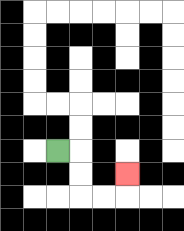{'start': '[2, 6]', 'end': '[5, 7]', 'path_directions': 'R,D,D,R,R,U', 'path_coordinates': '[[2, 6], [3, 6], [3, 7], [3, 8], [4, 8], [5, 8], [5, 7]]'}